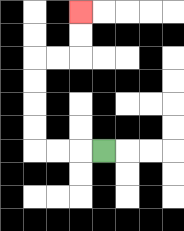{'start': '[4, 6]', 'end': '[3, 0]', 'path_directions': 'L,L,L,U,U,U,U,R,R,U,U', 'path_coordinates': '[[4, 6], [3, 6], [2, 6], [1, 6], [1, 5], [1, 4], [1, 3], [1, 2], [2, 2], [3, 2], [3, 1], [3, 0]]'}